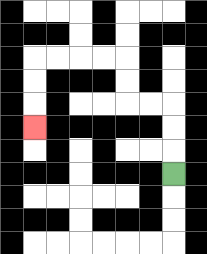{'start': '[7, 7]', 'end': '[1, 5]', 'path_directions': 'U,U,U,L,L,U,U,L,L,L,L,D,D,D', 'path_coordinates': '[[7, 7], [7, 6], [7, 5], [7, 4], [6, 4], [5, 4], [5, 3], [5, 2], [4, 2], [3, 2], [2, 2], [1, 2], [1, 3], [1, 4], [1, 5]]'}